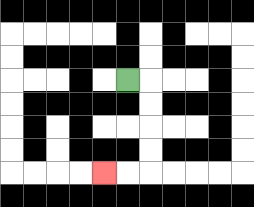{'start': '[5, 3]', 'end': '[4, 7]', 'path_directions': 'R,D,D,D,D,L,L', 'path_coordinates': '[[5, 3], [6, 3], [6, 4], [6, 5], [6, 6], [6, 7], [5, 7], [4, 7]]'}